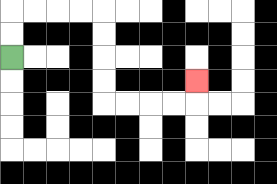{'start': '[0, 2]', 'end': '[8, 3]', 'path_directions': 'U,U,R,R,R,R,D,D,D,D,R,R,R,R,U', 'path_coordinates': '[[0, 2], [0, 1], [0, 0], [1, 0], [2, 0], [3, 0], [4, 0], [4, 1], [4, 2], [4, 3], [4, 4], [5, 4], [6, 4], [7, 4], [8, 4], [8, 3]]'}